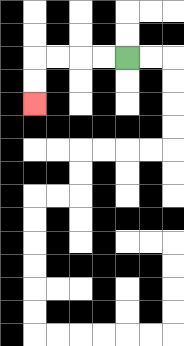{'start': '[5, 2]', 'end': '[1, 4]', 'path_directions': 'L,L,L,L,D,D', 'path_coordinates': '[[5, 2], [4, 2], [3, 2], [2, 2], [1, 2], [1, 3], [1, 4]]'}